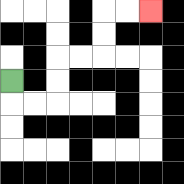{'start': '[0, 3]', 'end': '[6, 0]', 'path_directions': 'D,R,R,U,U,R,R,U,U,R,R', 'path_coordinates': '[[0, 3], [0, 4], [1, 4], [2, 4], [2, 3], [2, 2], [3, 2], [4, 2], [4, 1], [4, 0], [5, 0], [6, 0]]'}